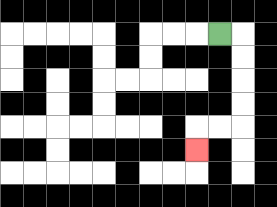{'start': '[9, 1]', 'end': '[8, 6]', 'path_directions': 'R,D,D,D,D,L,L,D', 'path_coordinates': '[[9, 1], [10, 1], [10, 2], [10, 3], [10, 4], [10, 5], [9, 5], [8, 5], [8, 6]]'}